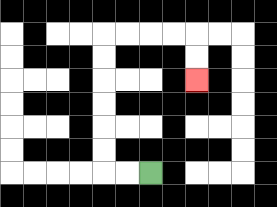{'start': '[6, 7]', 'end': '[8, 3]', 'path_directions': 'L,L,U,U,U,U,U,U,R,R,R,R,D,D', 'path_coordinates': '[[6, 7], [5, 7], [4, 7], [4, 6], [4, 5], [4, 4], [4, 3], [4, 2], [4, 1], [5, 1], [6, 1], [7, 1], [8, 1], [8, 2], [8, 3]]'}